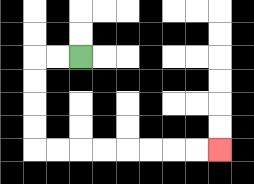{'start': '[3, 2]', 'end': '[9, 6]', 'path_directions': 'L,L,D,D,D,D,R,R,R,R,R,R,R,R', 'path_coordinates': '[[3, 2], [2, 2], [1, 2], [1, 3], [1, 4], [1, 5], [1, 6], [2, 6], [3, 6], [4, 6], [5, 6], [6, 6], [7, 6], [8, 6], [9, 6]]'}